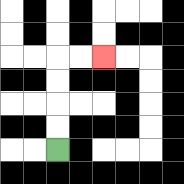{'start': '[2, 6]', 'end': '[4, 2]', 'path_directions': 'U,U,U,U,R,R', 'path_coordinates': '[[2, 6], [2, 5], [2, 4], [2, 3], [2, 2], [3, 2], [4, 2]]'}